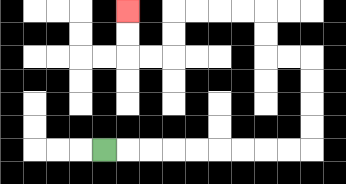{'start': '[4, 6]', 'end': '[5, 0]', 'path_directions': 'R,R,R,R,R,R,R,R,R,U,U,U,U,L,L,U,U,L,L,L,L,D,D,L,L,U,U', 'path_coordinates': '[[4, 6], [5, 6], [6, 6], [7, 6], [8, 6], [9, 6], [10, 6], [11, 6], [12, 6], [13, 6], [13, 5], [13, 4], [13, 3], [13, 2], [12, 2], [11, 2], [11, 1], [11, 0], [10, 0], [9, 0], [8, 0], [7, 0], [7, 1], [7, 2], [6, 2], [5, 2], [5, 1], [5, 0]]'}